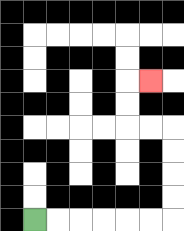{'start': '[1, 9]', 'end': '[6, 3]', 'path_directions': 'R,R,R,R,R,R,U,U,U,U,L,L,U,U,R', 'path_coordinates': '[[1, 9], [2, 9], [3, 9], [4, 9], [5, 9], [6, 9], [7, 9], [7, 8], [7, 7], [7, 6], [7, 5], [6, 5], [5, 5], [5, 4], [5, 3], [6, 3]]'}